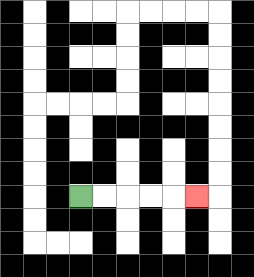{'start': '[3, 8]', 'end': '[8, 8]', 'path_directions': 'R,R,R,R,R', 'path_coordinates': '[[3, 8], [4, 8], [5, 8], [6, 8], [7, 8], [8, 8]]'}